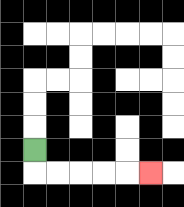{'start': '[1, 6]', 'end': '[6, 7]', 'path_directions': 'D,R,R,R,R,R', 'path_coordinates': '[[1, 6], [1, 7], [2, 7], [3, 7], [4, 7], [5, 7], [6, 7]]'}